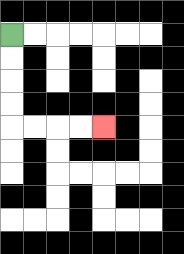{'start': '[0, 1]', 'end': '[4, 5]', 'path_directions': 'D,D,D,D,R,R,R,R', 'path_coordinates': '[[0, 1], [0, 2], [0, 3], [0, 4], [0, 5], [1, 5], [2, 5], [3, 5], [4, 5]]'}